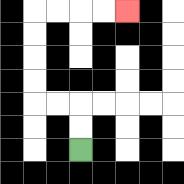{'start': '[3, 6]', 'end': '[5, 0]', 'path_directions': 'U,U,L,L,U,U,U,U,R,R,R,R', 'path_coordinates': '[[3, 6], [3, 5], [3, 4], [2, 4], [1, 4], [1, 3], [1, 2], [1, 1], [1, 0], [2, 0], [3, 0], [4, 0], [5, 0]]'}